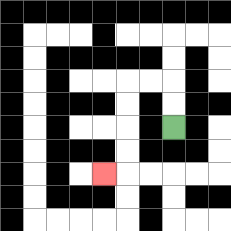{'start': '[7, 5]', 'end': '[4, 7]', 'path_directions': 'U,U,L,L,D,D,D,D,L', 'path_coordinates': '[[7, 5], [7, 4], [7, 3], [6, 3], [5, 3], [5, 4], [5, 5], [5, 6], [5, 7], [4, 7]]'}